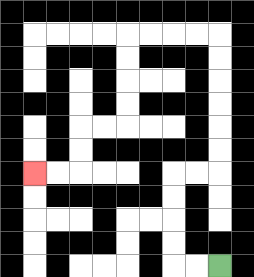{'start': '[9, 11]', 'end': '[1, 7]', 'path_directions': 'L,L,U,U,U,U,R,R,U,U,U,U,U,U,L,L,L,L,D,D,D,D,L,L,D,D,L,L', 'path_coordinates': '[[9, 11], [8, 11], [7, 11], [7, 10], [7, 9], [7, 8], [7, 7], [8, 7], [9, 7], [9, 6], [9, 5], [9, 4], [9, 3], [9, 2], [9, 1], [8, 1], [7, 1], [6, 1], [5, 1], [5, 2], [5, 3], [5, 4], [5, 5], [4, 5], [3, 5], [3, 6], [3, 7], [2, 7], [1, 7]]'}